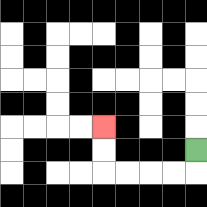{'start': '[8, 6]', 'end': '[4, 5]', 'path_directions': 'D,L,L,L,L,U,U', 'path_coordinates': '[[8, 6], [8, 7], [7, 7], [6, 7], [5, 7], [4, 7], [4, 6], [4, 5]]'}